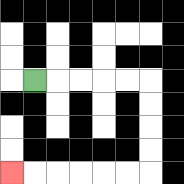{'start': '[1, 3]', 'end': '[0, 7]', 'path_directions': 'R,R,R,R,R,D,D,D,D,L,L,L,L,L,L', 'path_coordinates': '[[1, 3], [2, 3], [3, 3], [4, 3], [5, 3], [6, 3], [6, 4], [6, 5], [6, 6], [6, 7], [5, 7], [4, 7], [3, 7], [2, 7], [1, 7], [0, 7]]'}